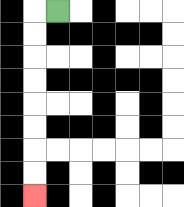{'start': '[2, 0]', 'end': '[1, 8]', 'path_directions': 'L,D,D,D,D,D,D,D,D', 'path_coordinates': '[[2, 0], [1, 0], [1, 1], [1, 2], [1, 3], [1, 4], [1, 5], [1, 6], [1, 7], [1, 8]]'}